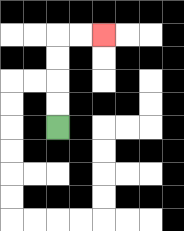{'start': '[2, 5]', 'end': '[4, 1]', 'path_directions': 'U,U,U,U,R,R', 'path_coordinates': '[[2, 5], [2, 4], [2, 3], [2, 2], [2, 1], [3, 1], [4, 1]]'}